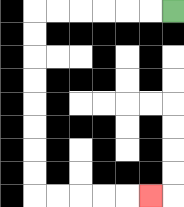{'start': '[7, 0]', 'end': '[6, 8]', 'path_directions': 'L,L,L,L,L,L,D,D,D,D,D,D,D,D,R,R,R,R,R', 'path_coordinates': '[[7, 0], [6, 0], [5, 0], [4, 0], [3, 0], [2, 0], [1, 0], [1, 1], [1, 2], [1, 3], [1, 4], [1, 5], [1, 6], [1, 7], [1, 8], [2, 8], [3, 8], [4, 8], [5, 8], [6, 8]]'}